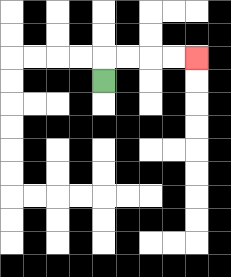{'start': '[4, 3]', 'end': '[8, 2]', 'path_directions': 'U,R,R,R,R', 'path_coordinates': '[[4, 3], [4, 2], [5, 2], [6, 2], [7, 2], [8, 2]]'}